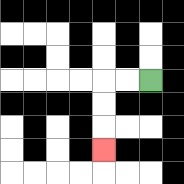{'start': '[6, 3]', 'end': '[4, 6]', 'path_directions': 'L,L,D,D,D', 'path_coordinates': '[[6, 3], [5, 3], [4, 3], [4, 4], [4, 5], [4, 6]]'}